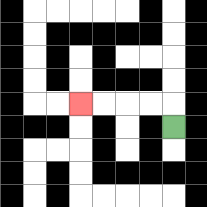{'start': '[7, 5]', 'end': '[3, 4]', 'path_directions': 'U,L,L,L,L', 'path_coordinates': '[[7, 5], [7, 4], [6, 4], [5, 4], [4, 4], [3, 4]]'}